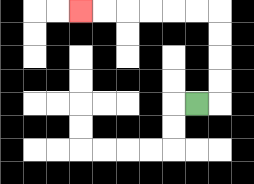{'start': '[8, 4]', 'end': '[3, 0]', 'path_directions': 'R,U,U,U,U,L,L,L,L,L,L', 'path_coordinates': '[[8, 4], [9, 4], [9, 3], [9, 2], [9, 1], [9, 0], [8, 0], [7, 0], [6, 0], [5, 0], [4, 0], [3, 0]]'}